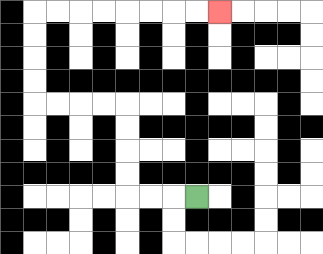{'start': '[8, 8]', 'end': '[9, 0]', 'path_directions': 'L,L,L,U,U,U,U,L,L,L,L,U,U,U,U,R,R,R,R,R,R,R,R', 'path_coordinates': '[[8, 8], [7, 8], [6, 8], [5, 8], [5, 7], [5, 6], [5, 5], [5, 4], [4, 4], [3, 4], [2, 4], [1, 4], [1, 3], [1, 2], [1, 1], [1, 0], [2, 0], [3, 0], [4, 0], [5, 0], [6, 0], [7, 0], [8, 0], [9, 0]]'}